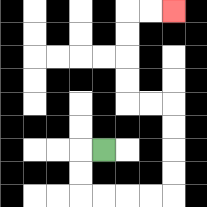{'start': '[4, 6]', 'end': '[7, 0]', 'path_directions': 'L,D,D,R,R,R,R,U,U,U,U,L,L,U,U,U,U,R,R', 'path_coordinates': '[[4, 6], [3, 6], [3, 7], [3, 8], [4, 8], [5, 8], [6, 8], [7, 8], [7, 7], [7, 6], [7, 5], [7, 4], [6, 4], [5, 4], [5, 3], [5, 2], [5, 1], [5, 0], [6, 0], [7, 0]]'}